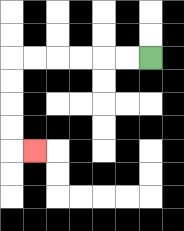{'start': '[6, 2]', 'end': '[1, 6]', 'path_directions': 'L,L,L,L,L,L,D,D,D,D,R', 'path_coordinates': '[[6, 2], [5, 2], [4, 2], [3, 2], [2, 2], [1, 2], [0, 2], [0, 3], [0, 4], [0, 5], [0, 6], [1, 6]]'}